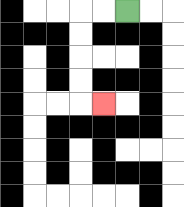{'start': '[5, 0]', 'end': '[4, 4]', 'path_directions': 'L,L,D,D,D,D,R', 'path_coordinates': '[[5, 0], [4, 0], [3, 0], [3, 1], [3, 2], [3, 3], [3, 4], [4, 4]]'}